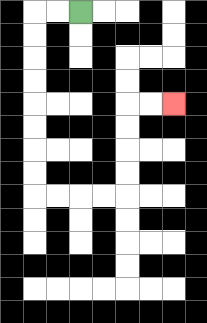{'start': '[3, 0]', 'end': '[7, 4]', 'path_directions': 'L,L,D,D,D,D,D,D,D,D,R,R,R,R,U,U,U,U,R,R', 'path_coordinates': '[[3, 0], [2, 0], [1, 0], [1, 1], [1, 2], [1, 3], [1, 4], [1, 5], [1, 6], [1, 7], [1, 8], [2, 8], [3, 8], [4, 8], [5, 8], [5, 7], [5, 6], [5, 5], [5, 4], [6, 4], [7, 4]]'}